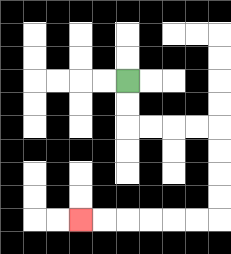{'start': '[5, 3]', 'end': '[3, 9]', 'path_directions': 'D,D,R,R,R,R,D,D,D,D,L,L,L,L,L,L', 'path_coordinates': '[[5, 3], [5, 4], [5, 5], [6, 5], [7, 5], [8, 5], [9, 5], [9, 6], [9, 7], [9, 8], [9, 9], [8, 9], [7, 9], [6, 9], [5, 9], [4, 9], [3, 9]]'}